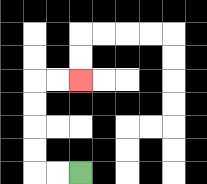{'start': '[3, 7]', 'end': '[3, 3]', 'path_directions': 'L,L,U,U,U,U,R,R', 'path_coordinates': '[[3, 7], [2, 7], [1, 7], [1, 6], [1, 5], [1, 4], [1, 3], [2, 3], [3, 3]]'}